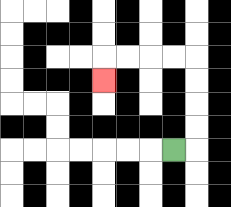{'start': '[7, 6]', 'end': '[4, 3]', 'path_directions': 'R,U,U,U,U,L,L,L,L,D', 'path_coordinates': '[[7, 6], [8, 6], [8, 5], [8, 4], [8, 3], [8, 2], [7, 2], [6, 2], [5, 2], [4, 2], [4, 3]]'}